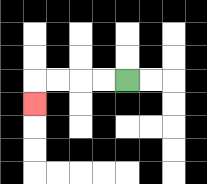{'start': '[5, 3]', 'end': '[1, 4]', 'path_directions': 'L,L,L,L,D', 'path_coordinates': '[[5, 3], [4, 3], [3, 3], [2, 3], [1, 3], [1, 4]]'}